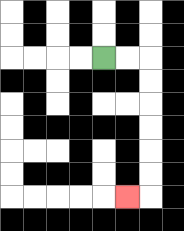{'start': '[4, 2]', 'end': '[5, 8]', 'path_directions': 'R,R,D,D,D,D,D,D,L', 'path_coordinates': '[[4, 2], [5, 2], [6, 2], [6, 3], [6, 4], [6, 5], [6, 6], [6, 7], [6, 8], [5, 8]]'}